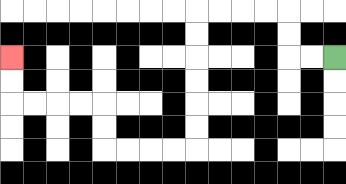{'start': '[14, 2]', 'end': '[0, 2]', 'path_directions': 'L,L,U,U,L,L,L,L,D,D,D,D,D,D,L,L,L,L,U,U,L,L,L,L,U,U', 'path_coordinates': '[[14, 2], [13, 2], [12, 2], [12, 1], [12, 0], [11, 0], [10, 0], [9, 0], [8, 0], [8, 1], [8, 2], [8, 3], [8, 4], [8, 5], [8, 6], [7, 6], [6, 6], [5, 6], [4, 6], [4, 5], [4, 4], [3, 4], [2, 4], [1, 4], [0, 4], [0, 3], [0, 2]]'}